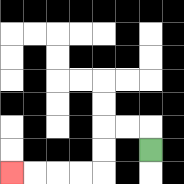{'start': '[6, 6]', 'end': '[0, 7]', 'path_directions': 'U,L,L,D,D,L,L,L,L', 'path_coordinates': '[[6, 6], [6, 5], [5, 5], [4, 5], [4, 6], [4, 7], [3, 7], [2, 7], [1, 7], [0, 7]]'}